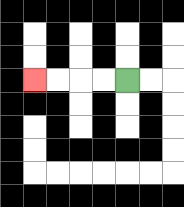{'start': '[5, 3]', 'end': '[1, 3]', 'path_directions': 'L,L,L,L', 'path_coordinates': '[[5, 3], [4, 3], [3, 3], [2, 3], [1, 3]]'}